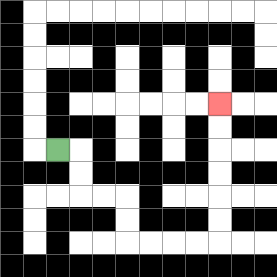{'start': '[2, 6]', 'end': '[9, 4]', 'path_directions': 'R,D,D,R,R,D,D,R,R,R,R,U,U,U,U,U,U', 'path_coordinates': '[[2, 6], [3, 6], [3, 7], [3, 8], [4, 8], [5, 8], [5, 9], [5, 10], [6, 10], [7, 10], [8, 10], [9, 10], [9, 9], [9, 8], [9, 7], [9, 6], [9, 5], [9, 4]]'}